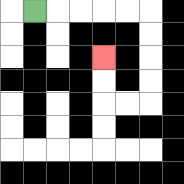{'start': '[1, 0]', 'end': '[4, 2]', 'path_directions': 'R,R,R,R,R,D,D,D,D,L,L,U,U', 'path_coordinates': '[[1, 0], [2, 0], [3, 0], [4, 0], [5, 0], [6, 0], [6, 1], [6, 2], [6, 3], [6, 4], [5, 4], [4, 4], [4, 3], [4, 2]]'}